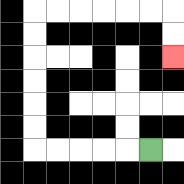{'start': '[6, 6]', 'end': '[7, 2]', 'path_directions': 'L,L,L,L,L,U,U,U,U,U,U,R,R,R,R,R,R,D,D', 'path_coordinates': '[[6, 6], [5, 6], [4, 6], [3, 6], [2, 6], [1, 6], [1, 5], [1, 4], [1, 3], [1, 2], [1, 1], [1, 0], [2, 0], [3, 0], [4, 0], [5, 0], [6, 0], [7, 0], [7, 1], [7, 2]]'}